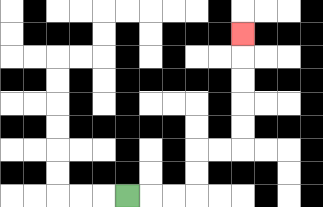{'start': '[5, 8]', 'end': '[10, 1]', 'path_directions': 'R,R,R,U,U,R,R,U,U,U,U,U', 'path_coordinates': '[[5, 8], [6, 8], [7, 8], [8, 8], [8, 7], [8, 6], [9, 6], [10, 6], [10, 5], [10, 4], [10, 3], [10, 2], [10, 1]]'}